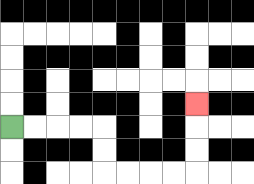{'start': '[0, 5]', 'end': '[8, 4]', 'path_directions': 'R,R,R,R,D,D,R,R,R,R,U,U,U', 'path_coordinates': '[[0, 5], [1, 5], [2, 5], [3, 5], [4, 5], [4, 6], [4, 7], [5, 7], [6, 7], [7, 7], [8, 7], [8, 6], [8, 5], [8, 4]]'}